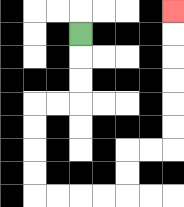{'start': '[3, 1]', 'end': '[7, 0]', 'path_directions': 'D,D,D,L,L,D,D,D,D,R,R,R,R,U,U,R,R,U,U,U,U,U,U', 'path_coordinates': '[[3, 1], [3, 2], [3, 3], [3, 4], [2, 4], [1, 4], [1, 5], [1, 6], [1, 7], [1, 8], [2, 8], [3, 8], [4, 8], [5, 8], [5, 7], [5, 6], [6, 6], [7, 6], [7, 5], [7, 4], [7, 3], [7, 2], [7, 1], [7, 0]]'}